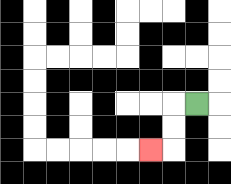{'start': '[8, 4]', 'end': '[6, 6]', 'path_directions': 'L,D,D,L', 'path_coordinates': '[[8, 4], [7, 4], [7, 5], [7, 6], [6, 6]]'}